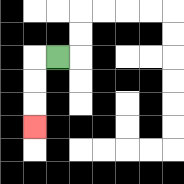{'start': '[2, 2]', 'end': '[1, 5]', 'path_directions': 'L,D,D,D', 'path_coordinates': '[[2, 2], [1, 2], [1, 3], [1, 4], [1, 5]]'}